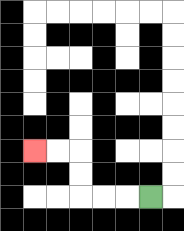{'start': '[6, 8]', 'end': '[1, 6]', 'path_directions': 'L,L,L,U,U,L,L', 'path_coordinates': '[[6, 8], [5, 8], [4, 8], [3, 8], [3, 7], [3, 6], [2, 6], [1, 6]]'}